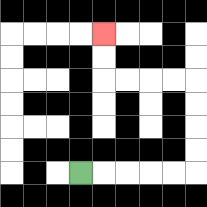{'start': '[3, 7]', 'end': '[4, 1]', 'path_directions': 'R,R,R,R,R,U,U,U,U,L,L,L,L,U,U', 'path_coordinates': '[[3, 7], [4, 7], [5, 7], [6, 7], [7, 7], [8, 7], [8, 6], [8, 5], [8, 4], [8, 3], [7, 3], [6, 3], [5, 3], [4, 3], [4, 2], [4, 1]]'}